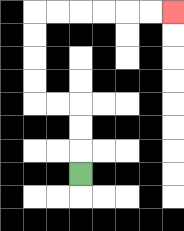{'start': '[3, 7]', 'end': '[7, 0]', 'path_directions': 'U,U,U,L,L,U,U,U,U,R,R,R,R,R,R', 'path_coordinates': '[[3, 7], [3, 6], [3, 5], [3, 4], [2, 4], [1, 4], [1, 3], [1, 2], [1, 1], [1, 0], [2, 0], [3, 0], [4, 0], [5, 0], [6, 0], [7, 0]]'}